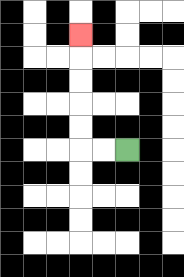{'start': '[5, 6]', 'end': '[3, 1]', 'path_directions': 'L,L,U,U,U,U,U', 'path_coordinates': '[[5, 6], [4, 6], [3, 6], [3, 5], [3, 4], [3, 3], [3, 2], [3, 1]]'}